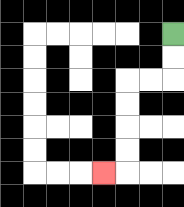{'start': '[7, 1]', 'end': '[4, 7]', 'path_directions': 'D,D,L,L,D,D,D,D,L', 'path_coordinates': '[[7, 1], [7, 2], [7, 3], [6, 3], [5, 3], [5, 4], [5, 5], [5, 6], [5, 7], [4, 7]]'}